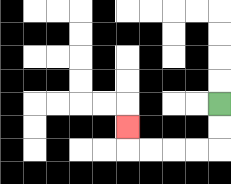{'start': '[9, 4]', 'end': '[5, 5]', 'path_directions': 'D,D,L,L,L,L,U', 'path_coordinates': '[[9, 4], [9, 5], [9, 6], [8, 6], [7, 6], [6, 6], [5, 6], [5, 5]]'}